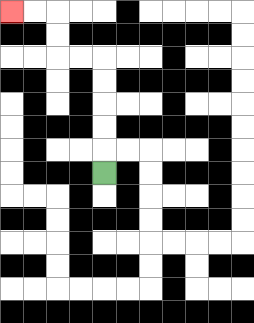{'start': '[4, 7]', 'end': '[0, 0]', 'path_directions': 'U,U,U,U,U,L,L,U,U,L,L', 'path_coordinates': '[[4, 7], [4, 6], [4, 5], [4, 4], [4, 3], [4, 2], [3, 2], [2, 2], [2, 1], [2, 0], [1, 0], [0, 0]]'}